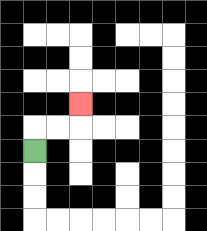{'start': '[1, 6]', 'end': '[3, 4]', 'path_directions': 'U,R,R,U', 'path_coordinates': '[[1, 6], [1, 5], [2, 5], [3, 5], [3, 4]]'}